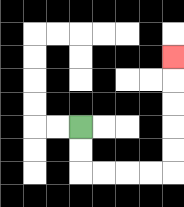{'start': '[3, 5]', 'end': '[7, 2]', 'path_directions': 'D,D,R,R,R,R,U,U,U,U,U', 'path_coordinates': '[[3, 5], [3, 6], [3, 7], [4, 7], [5, 7], [6, 7], [7, 7], [7, 6], [7, 5], [7, 4], [7, 3], [7, 2]]'}